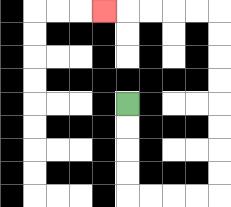{'start': '[5, 4]', 'end': '[4, 0]', 'path_directions': 'D,D,D,D,R,R,R,R,U,U,U,U,U,U,U,U,L,L,L,L,L', 'path_coordinates': '[[5, 4], [5, 5], [5, 6], [5, 7], [5, 8], [6, 8], [7, 8], [8, 8], [9, 8], [9, 7], [9, 6], [9, 5], [9, 4], [9, 3], [9, 2], [9, 1], [9, 0], [8, 0], [7, 0], [6, 0], [5, 0], [4, 0]]'}